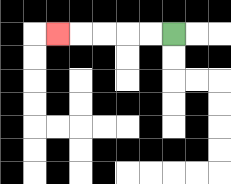{'start': '[7, 1]', 'end': '[2, 1]', 'path_directions': 'L,L,L,L,L', 'path_coordinates': '[[7, 1], [6, 1], [5, 1], [4, 1], [3, 1], [2, 1]]'}